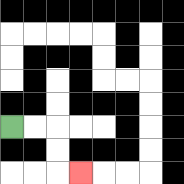{'start': '[0, 5]', 'end': '[3, 7]', 'path_directions': 'R,R,D,D,R', 'path_coordinates': '[[0, 5], [1, 5], [2, 5], [2, 6], [2, 7], [3, 7]]'}